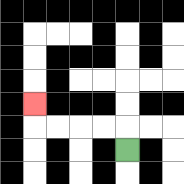{'start': '[5, 6]', 'end': '[1, 4]', 'path_directions': 'U,L,L,L,L,U', 'path_coordinates': '[[5, 6], [5, 5], [4, 5], [3, 5], [2, 5], [1, 5], [1, 4]]'}